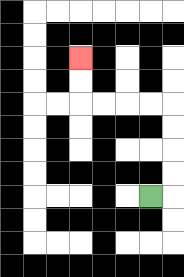{'start': '[6, 8]', 'end': '[3, 2]', 'path_directions': 'R,U,U,U,U,L,L,L,L,U,U', 'path_coordinates': '[[6, 8], [7, 8], [7, 7], [7, 6], [7, 5], [7, 4], [6, 4], [5, 4], [4, 4], [3, 4], [3, 3], [3, 2]]'}